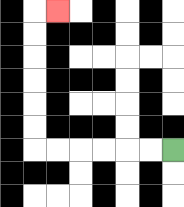{'start': '[7, 6]', 'end': '[2, 0]', 'path_directions': 'L,L,L,L,L,L,U,U,U,U,U,U,R', 'path_coordinates': '[[7, 6], [6, 6], [5, 6], [4, 6], [3, 6], [2, 6], [1, 6], [1, 5], [1, 4], [1, 3], [1, 2], [1, 1], [1, 0], [2, 0]]'}